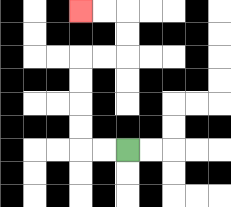{'start': '[5, 6]', 'end': '[3, 0]', 'path_directions': 'L,L,U,U,U,U,R,R,U,U,L,L', 'path_coordinates': '[[5, 6], [4, 6], [3, 6], [3, 5], [3, 4], [3, 3], [3, 2], [4, 2], [5, 2], [5, 1], [5, 0], [4, 0], [3, 0]]'}